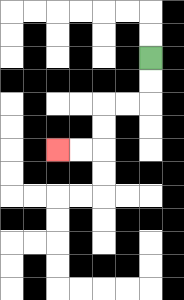{'start': '[6, 2]', 'end': '[2, 6]', 'path_directions': 'D,D,L,L,D,D,L,L', 'path_coordinates': '[[6, 2], [6, 3], [6, 4], [5, 4], [4, 4], [4, 5], [4, 6], [3, 6], [2, 6]]'}